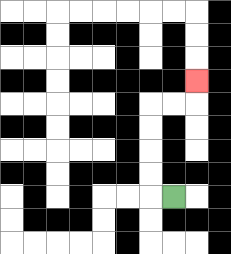{'start': '[7, 8]', 'end': '[8, 3]', 'path_directions': 'L,U,U,U,U,R,R,U', 'path_coordinates': '[[7, 8], [6, 8], [6, 7], [6, 6], [6, 5], [6, 4], [7, 4], [8, 4], [8, 3]]'}